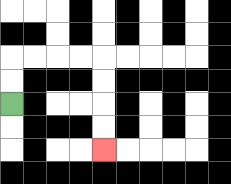{'start': '[0, 4]', 'end': '[4, 6]', 'path_directions': 'U,U,R,R,R,R,D,D,D,D', 'path_coordinates': '[[0, 4], [0, 3], [0, 2], [1, 2], [2, 2], [3, 2], [4, 2], [4, 3], [4, 4], [4, 5], [4, 6]]'}